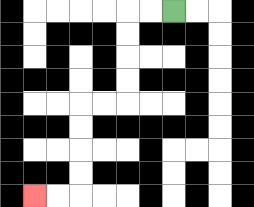{'start': '[7, 0]', 'end': '[1, 8]', 'path_directions': 'L,L,D,D,D,D,L,L,D,D,D,D,L,L', 'path_coordinates': '[[7, 0], [6, 0], [5, 0], [5, 1], [5, 2], [5, 3], [5, 4], [4, 4], [3, 4], [3, 5], [3, 6], [3, 7], [3, 8], [2, 8], [1, 8]]'}